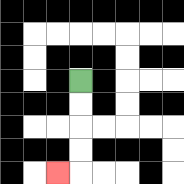{'start': '[3, 3]', 'end': '[2, 7]', 'path_directions': 'D,D,D,D,L', 'path_coordinates': '[[3, 3], [3, 4], [3, 5], [3, 6], [3, 7], [2, 7]]'}